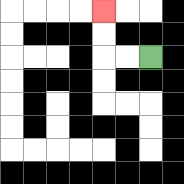{'start': '[6, 2]', 'end': '[4, 0]', 'path_directions': 'L,L,U,U', 'path_coordinates': '[[6, 2], [5, 2], [4, 2], [4, 1], [4, 0]]'}